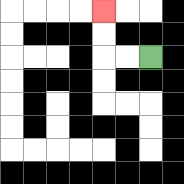{'start': '[6, 2]', 'end': '[4, 0]', 'path_directions': 'L,L,U,U', 'path_coordinates': '[[6, 2], [5, 2], [4, 2], [4, 1], [4, 0]]'}